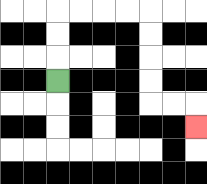{'start': '[2, 3]', 'end': '[8, 5]', 'path_directions': 'U,U,U,R,R,R,R,D,D,D,D,R,R,D', 'path_coordinates': '[[2, 3], [2, 2], [2, 1], [2, 0], [3, 0], [4, 0], [5, 0], [6, 0], [6, 1], [6, 2], [6, 3], [6, 4], [7, 4], [8, 4], [8, 5]]'}